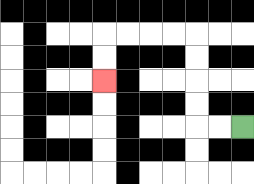{'start': '[10, 5]', 'end': '[4, 3]', 'path_directions': 'L,L,U,U,U,U,L,L,L,L,D,D', 'path_coordinates': '[[10, 5], [9, 5], [8, 5], [8, 4], [8, 3], [8, 2], [8, 1], [7, 1], [6, 1], [5, 1], [4, 1], [4, 2], [4, 3]]'}